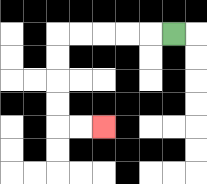{'start': '[7, 1]', 'end': '[4, 5]', 'path_directions': 'L,L,L,L,L,D,D,D,D,R,R', 'path_coordinates': '[[7, 1], [6, 1], [5, 1], [4, 1], [3, 1], [2, 1], [2, 2], [2, 3], [2, 4], [2, 5], [3, 5], [4, 5]]'}